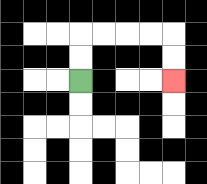{'start': '[3, 3]', 'end': '[7, 3]', 'path_directions': 'U,U,R,R,R,R,D,D', 'path_coordinates': '[[3, 3], [3, 2], [3, 1], [4, 1], [5, 1], [6, 1], [7, 1], [7, 2], [7, 3]]'}